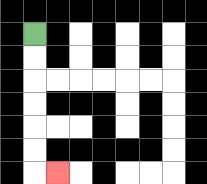{'start': '[1, 1]', 'end': '[2, 7]', 'path_directions': 'D,D,D,D,D,D,R', 'path_coordinates': '[[1, 1], [1, 2], [1, 3], [1, 4], [1, 5], [1, 6], [1, 7], [2, 7]]'}